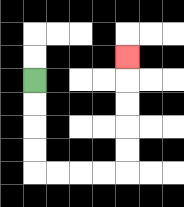{'start': '[1, 3]', 'end': '[5, 2]', 'path_directions': 'D,D,D,D,R,R,R,R,U,U,U,U,U', 'path_coordinates': '[[1, 3], [1, 4], [1, 5], [1, 6], [1, 7], [2, 7], [3, 7], [4, 7], [5, 7], [5, 6], [5, 5], [5, 4], [5, 3], [5, 2]]'}